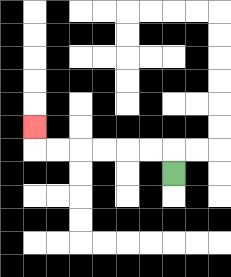{'start': '[7, 7]', 'end': '[1, 5]', 'path_directions': 'U,L,L,L,L,L,L,U', 'path_coordinates': '[[7, 7], [7, 6], [6, 6], [5, 6], [4, 6], [3, 6], [2, 6], [1, 6], [1, 5]]'}